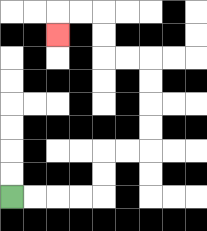{'start': '[0, 8]', 'end': '[2, 1]', 'path_directions': 'R,R,R,R,U,U,R,R,U,U,U,U,L,L,U,U,L,L,D', 'path_coordinates': '[[0, 8], [1, 8], [2, 8], [3, 8], [4, 8], [4, 7], [4, 6], [5, 6], [6, 6], [6, 5], [6, 4], [6, 3], [6, 2], [5, 2], [4, 2], [4, 1], [4, 0], [3, 0], [2, 0], [2, 1]]'}